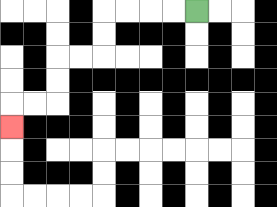{'start': '[8, 0]', 'end': '[0, 5]', 'path_directions': 'L,L,L,L,D,D,L,L,D,D,L,L,D', 'path_coordinates': '[[8, 0], [7, 0], [6, 0], [5, 0], [4, 0], [4, 1], [4, 2], [3, 2], [2, 2], [2, 3], [2, 4], [1, 4], [0, 4], [0, 5]]'}